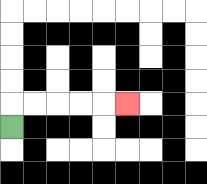{'start': '[0, 5]', 'end': '[5, 4]', 'path_directions': 'U,R,R,R,R,R', 'path_coordinates': '[[0, 5], [0, 4], [1, 4], [2, 4], [3, 4], [4, 4], [5, 4]]'}